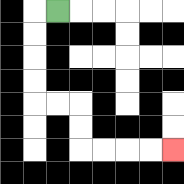{'start': '[2, 0]', 'end': '[7, 6]', 'path_directions': 'L,D,D,D,D,R,R,D,D,R,R,R,R', 'path_coordinates': '[[2, 0], [1, 0], [1, 1], [1, 2], [1, 3], [1, 4], [2, 4], [3, 4], [3, 5], [3, 6], [4, 6], [5, 6], [6, 6], [7, 6]]'}